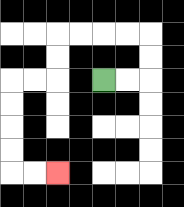{'start': '[4, 3]', 'end': '[2, 7]', 'path_directions': 'R,R,U,U,L,L,L,L,D,D,L,L,D,D,D,D,R,R', 'path_coordinates': '[[4, 3], [5, 3], [6, 3], [6, 2], [6, 1], [5, 1], [4, 1], [3, 1], [2, 1], [2, 2], [2, 3], [1, 3], [0, 3], [0, 4], [0, 5], [0, 6], [0, 7], [1, 7], [2, 7]]'}